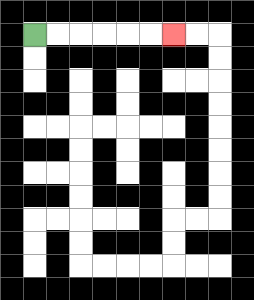{'start': '[1, 1]', 'end': '[7, 1]', 'path_directions': 'R,R,R,R,R,R', 'path_coordinates': '[[1, 1], [2, 1], [3, 1], [4, 1], [5, 1], [6, 1], [7, 1]]'}